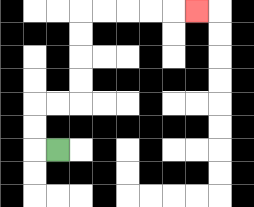{'start': '[2, 6]', 'end': '[8, 0]', 'path_directions': 'L,U,U,R,R,U,U,U,U,R,R,R,R,R', 'path_coordinates': '[[2, 6], [1, 6], [1, 5], [1, 4], [2, 4], [3, 4], [3, 3], [3, 2], [3, 1], [3, 0], [4, 0], [5, 0], [6, 0], [7, 0], [8, 0]]'}